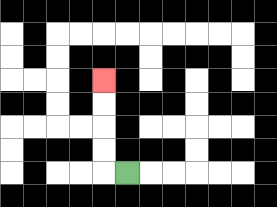{'start': '[5, 7]', 'end': '[4, 3]', 'path_directions': 'L,U,U,U,U', 'path_coordinates': '[[5, 7], [4, 7], [4, 6], [4, 5], [4, 4], [4, 3]]'}